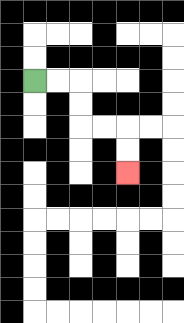{'start': '[1, 3]', 'end': '[5, 7]', 'path_directions': 'R,R,D,D,R,R,D,D', 'path_coordinates': '[[1, 3], [2, 3], [3, 3], [3, 4], [3, 5], [4, 5], [5, 5], [5, 6], [5, 7]]'}